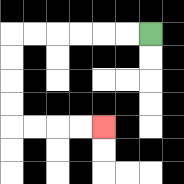{'start': '[6, 1]', 'end': '[4, 5]', 'path_directions': 'L,L,L,L,L,L,D,D,D,D,R,R,R,R', 'path_coordinates': '[[6, 1], [5, 1], [4, 1], [3, 1], [2, 1], [1, 1], [0, 1], [0, 2], [0, 3], [0, 4], [0, 5], [1, 5], [2, 5], [3, 5], [4, 5]]'}